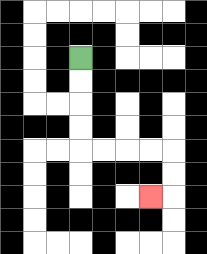{'start': '[3, 2]', 'end': '[6, 8]', 'path_directions': 'D,D,D,D,R,R,R,R,D,D,L', 'path_coordinates': '[[3, 2], [3, 3], [3, 4], [3, 5], [3, 6], [4, 6], [5, 6], [6, 6], [7, 6], [7, 7], [7, 8], [6, 8]]'}